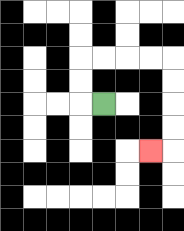{'start': '[4, 4]', 'end': '[6, 6]', 'path_directions': 'L,U,U,R,R,R,R,D,D,D,D,L', 'path_coordinates': '[[4, 4], [3, 4], [3, 3], [3, 2], [4, 2], [5, 2], [6, 2], [7, 2], [7, 3], [7, 4], [7, 5], [7, 6], [6, 6]]'}